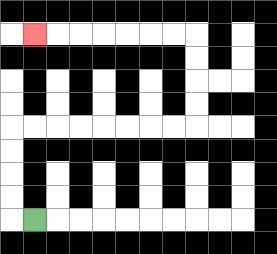{'start': '[1, 9]', 'end': '[1, 1]', 'path_directions': 'L,U,U,U,U,R,R,R,R,R,R,R,R,U,U,U,U,L,L,L,L,L,L,L', 'path_coordinates': '[[1, 9], [0, 9], [0, 8], [0, 7], [0, 6], [0, 5], [1, 5], [2, 5], [3, 5], [4, 5], [5, 5], [6, 5], [7, 5], [8, 5], [8, 4], [8, 3], [8, 2], [8, 1], [7, 1], [6, 1], [5, 1], [4, 1], [3, 1], [2, 1], [1, 1]]'}